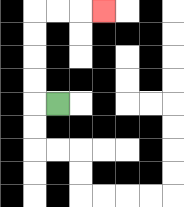{'start': '[2, 4]', 'end': '[4, 0]', 'path_directions': 'L,U,U,U,U,R,R,R', 'path_coordinates': '[[2, 4], [1, 4], [1, 3], [1, 2], [1, 1], [1, 0], [2, 0], [3, 0], [4, 0]]'}